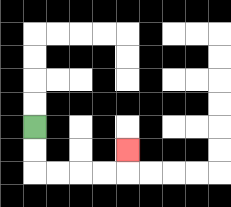{'start': '[1, 5]', 'end': '[5, 6]', 'path_directions': 'D,D,R,R,R,R,U', 'path_coordinates': '[[1, 5], [1, 6], [1, 7], [2, 7], [3, 7], [4, 7], [5, 7], [5, 6]]'}